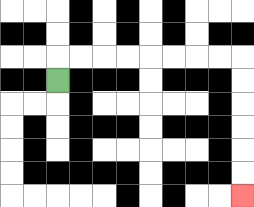{'start': '[2, 3]', 'end': '[10, 8]', 'path_directions': 'U,R,R,R,R,R,R,R,R,D,D,D,D,D,D', 'path_coordinates': '[[2, 3], [2, 2], [3, 2], [4, 2], [5, 2], [6, 2], [7, 2], [8, 2], [9, 2], [10, 2], [10, 3], [10, 4], [10, 5], [10, 6], [10, 7], [10, 8]]'}